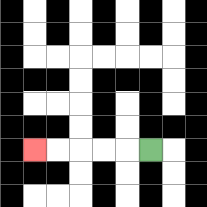{'start': '[6, 6]', 'end': '[1, 6]', 'path_directions': 'L,L,L,L,L', 'path_coordinates': '[[6, 6], [5, 6], [4, 6], [3, 6], [2, 6], [1, 6]]'}